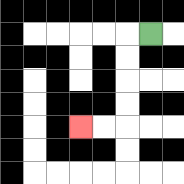{'start': '[6, 1]', 'end': '[3, 5]', 'path_directions': 'L,D,D,D,D,L,L', 'path_coordinates': '[[6, 1], [5, 1], [5, 2], [5, 3], [5, 4], [5, 5], [4, 5], [3, 5]]'}